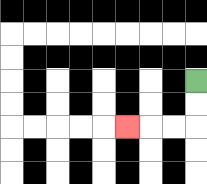{'start': '[8, 3]', 'end': '[5, 5]', 'path_directions': 'D,D,L,L,L', 'path_coordinates': '[[8, 3], [8, 4], [8, 5], [7, 5], [6, 5], [5, 5]]'}